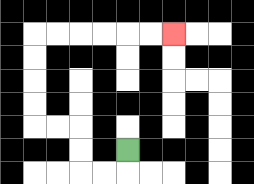{'start': '[5, 6]', 'end': '[7, 1]', 'path_directions': 'D,L,L,U,U,L,L,U,U,U,U,R,R,R,R,R,R', 'path_coordinates': '[[5, 6], [5, 7], [4, 7], [3, 7], [3, 6], [3, 5], [2, 5], [1, 5], [1, 4], [1, 3], [1, 2], [1, 1], [2, 1], [3, 1], [4, 1], [5, 1], [6, 1], [7, 1]]'}